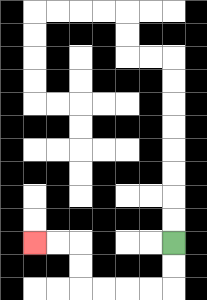{'start': '[7, 10]', 'end': '[1, 10]', 'path_directions': 'D,D,L,L,L,L,U,U,L,L', 'path_coordinates': '[[7, 10], [7, 11], [7, 12], [6, 12], [5, 12], [4, 12], [3, 12], [3, 11], [3, 10], [2, 10], [1, 10]]'}